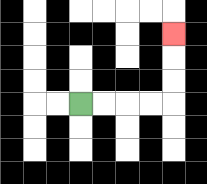{'start': '[3, 4]', 'end': '[7, 1]', 'path_directions': 'R,R,R,R,U,U,U', 'path_coordinates': '[[3, 4], [4, 4], [5, 4], [6, 4], [7, 4], [7, 3], [7, 2], [7, 1]]'}